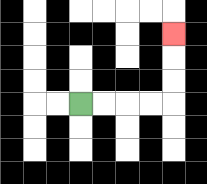{'start': '[3, 4]', 'end': '[7, 1]', 'path_directions': 'R,R,R,R,U,U,U', 'path_coordinates': '[[3, 4], [4, 4], [5, 4], [6, 4], [7, 4], [7, 3], [7, 2], [7, 1]]'}